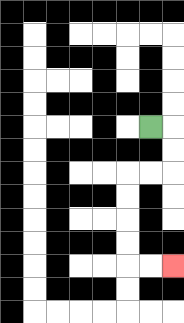{'start': '[6, 5]', 'end': '[7, 11]', 'path_directions': 'R,D,D,L,L,D,D,D,D,R,R', 'path_coordinates': '[[6, 5], [7, 5], [7, 6], [7, 7], [6, 7], [5, 7], [5, 8], [5, 9], [5, 10], [5, 11], [6, 11], [7, 11]]'}